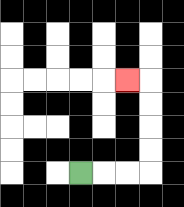{'start': '[3, 7]', 'end': '[5, 3]', 'path_directions': 'R,R,R,U,U,U,U,L', 'path_coordinates': '[[3, 7], [4, 7], [5, 7], [6, 7], [6, 6], [6, 5], [6, 4], [6, 3], [5, 3]]'}